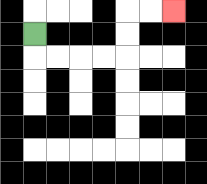{'start': '[1, 1]', 'end': '[7, 0]', 'path_directions': 'D,R,R,R,R,U,U,R,R', 'path_coordinates': '[[1, 1], [1, 2], [2, 2], [3, 2], [4, 2], [5, 2], [5, 1], [5, 0], [6, 0], [7, 0]]'}